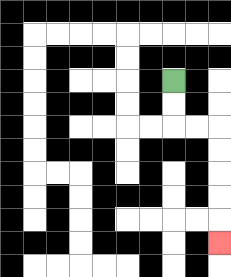{'start': '[7, 3]', 'end': '[9, 10]', 'path_directions': 'D,D,R,R,D,D,D,D,D', 'path_coordinates': '[[7, 3], [7, 4], [7, 5], [8, 5], [9, 5], [9, 6], [9, 7], [9, 8], [9, 9], [9, 10]]'}